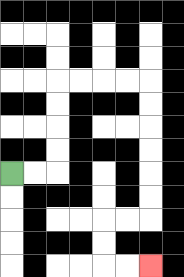{'start': '[0, 7]', 'end': '[6, 11]', 'path_directions': 'R,R,U,U,U,U,R,R,R,R,D,D,D,D,D,D,L,L,D,D,R,R', 'path_coordinates': '[[0, 7], [1, 7], [2, 7], [2, 6], [2, 5], [2, 4], [2, 3], [3, 3], [4, 3], [5, 3], [6, 3], [6, 4], [6, 5], [6, 6], [6, 7], [6, 8], [6, 9], [5, 9], [4, 9], [4, 10], [4, 11], [5, 11], [6, 11]]'}